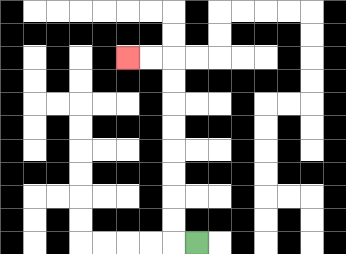{'start': '[8, 10]', 'end': '[5, 2]', 'path_directions': 'L,U,U,U,U,U,U,U,U,L,L', 'path_coordinates': '[[8, 10], [7, 10], [7, 9], [7, 8], [7, 7], [7, 6], [7, 5], [7, 4], [7, 3], [7, 2], [6, 2], [5, 2]]'}